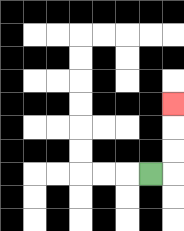{'start': '[6, 7]', 'end': '[7, 4]', 'path_directions': 'R,U,U,U', 'path_coordinates': '[[6, 7], [7, 7], [7, 6], [7, 5], [7, 4]]'}